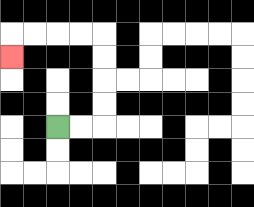{'start': '[2, 5]', 'end': '[0, 2]', 'path_directions': 'R,R,U,U,U,U,L,L,L,L,D', 'path_coordinates': '[[2, 5], [3, 5], [4, 5], [4, 4], [4, 3], [4, 2], [4, 1], [3, 1], [2, 1], [1, 1], [0, 1], [0, 2]]'}